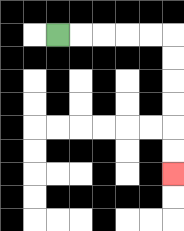{'start': '[2, 1]', 'end': '[7, 7]', 'path_directions': 'R,R,R,R,R,D,D,D,D,D,D', 'path_coordinates': '[[2, 1], [3, 1], [4, 1], [5, 1], [6, 1], [7, 1], [7, 2], [7, 3], [7, 4], [7, 5], [7, 6], [7, 7]]'}